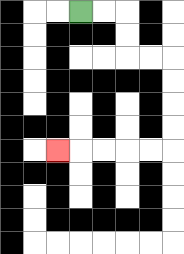{'start': '[3, 0]', 'end': '[2, 6]', 'path_directions': 'R,R,D,D,R,R,D,D,D,D,L,L,L,L,L', 'path_coordinates': '[[3, 0], [4, 0], [5, 0], [5, 1], [5, 2], [6, 2], [7, 2], [7, 3], [7, 4], [7, 5], [7, 6], [6, 6], [5, 6], [4, 6], [3, 6], [2, 6]]'}